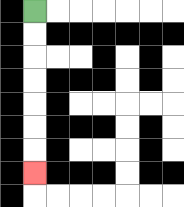{'start': '[1, 0]', 'end': '[1, 7]', 'path_directions': 'D,D,D,D,D,D,D', 'path_coordinates': '[[1, 0], [1, 1], [1, 2], [1, 3], [1, 4], [1, 5], [1, 6], [1, 7]]'}